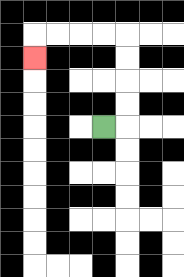{'start': '[4, 5]', 'end': '[1, 2]', 'path_directions': 'R,U,U,U,U,L,L,L,L,D', 'path_coordinates': '[[4, 5], [5, 5], [5, 4], [5, 3], [5, 2], [5, 1], [4, 1], [3, 1], [2, 1], [1, 1], [1, 2]]'}